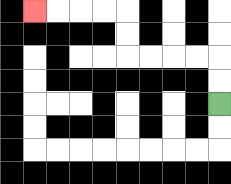{'start': '[9, 4]', 'end': '[1, 0]', 'path_directions': 'U,U,L,L,L,L,U,U,L,L,L,L', 'path_coordinates': '[[9, 4], [9, 3], [9, 2], [8, 2], [7, 2], [6, 2], [5, 2], [5, 1], [5, 0], [4, 0], [3, 0], [2, 0], [1, 0]]'}